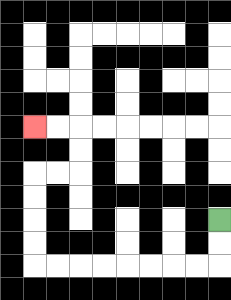{'start': '[9, 9]', 'end': '[1, 5]', 'path_directions': 'D,D,L,L,L,L,L,L,L,L,U,U,U,U,R,R,U,U,L,L', 'path_coordinates': '[[9, 9], [9, 10], [9, 11], [8, 11], [7, 11], [6, 11], [5, 11], [4, 11], [3, 11], [2, 11], [1, 11], [1, 10], [1, 9], [1, 8], [1, 7], [2, 7], [3, 7], [3, 6], [3, 5], [2, 5], [1, 5]]'}